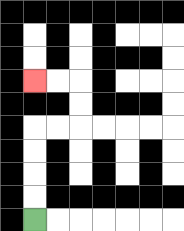{'start': '[1, 9]', 'end': '[1, 3]', 'path_directions': 'U,U,U,U,R,R,U,U,L,L', 'path_coordinates': '[[1, 9], [1, 8], [1, 7], [1, 6], [1, 5], [2, 5], [3, 5], [3, 4], [3, 3], [2, 3], [1, 3]]'}